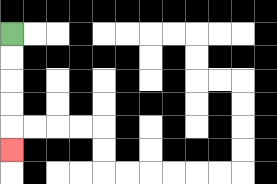{'start': '[0, 1]', 'end': '[0, 6]', 'path_directions': 'D,D,D,D,D', 'path_coordinates': '[[0, 1], [0, 2], [0, 3], [0, 4], [0, 5], [0, 6]]'}